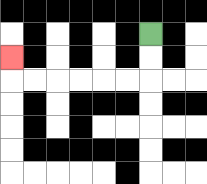{'start': '[6, 1]', 'end': '[0, 2]', 'path_directions': 'D,D,L,L,L,L,L,L,U', 'path_coordinates': '[[6, 1], [6, 2], [6, 3], [5, 3], [4, 3], [3, 3], [2, 3], [1, 3], [0, 3], [0, 2]]'}